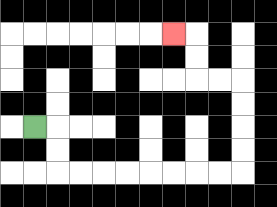{'start': '[1, 5]', 'end': '[7, 1]', 'path_directions': 'R,D,D,R,R,R,R,R,R,R,R,U,U,U,U,L,L,U,U,L', 'path_coordinates': '[[1, 5], [2, 5], [2, 6], [2, 7], [3, 7], [4, 7], [5, 7], [6, 7], [7, 7], [8, 7], [9, 7], [10, 7], [10, 6], [10, 5], [10, 4], [10, 3], [9, 3], [8, 3], [8, 2], [8, 1], [7, 1]]'}